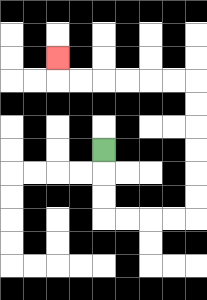{'start': '[4, 6]', 'end': '[2, 2]', 'path_directions': 'D,D,D,R,R,R,R,U,U,U,U,U,U,L,L,L,L,L,L,U', 'path_coordinates': '[[4, 6], [4, 7], [4, 8], [4, 9], [5, 9], [6, 9], [7, 9], [8, 9], [8, 8], [8, 7], [8, 6], [8, 5], [8, 4], [8, 3], [7, 3], [6, 3], [5, 3], [4, 3], [3, 3], [2, 3], [2, 2]]'}